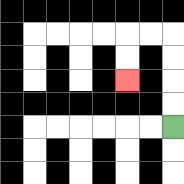{'start': '[7, 5]', 'end': '[5, 3]', 'path_directions': 'U,U,U,U,L,L,D,D', 'path_coordinates': '[[7, 5], [7, 4], [7, 3], [7, 2], [7, 1], [6, 1], [5, 1], [5, 2], [5, 3]]'}